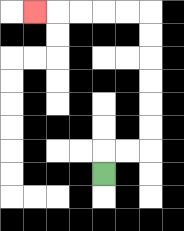{'start': '[4, 7]', 'end': '[1, 0]', 'path_directions': 'U,R,R,U,U,U,U,U,U,L,L,L,L,L', 'path_coordinates': '[[4, 7], [4, 6], [5, 6], [6, 6], [6, 5], [6, 4], [6, 3], [6, 2], [6, 1], [6, 0], [5, 0], [4, 0], [3, 0], [2, 0], [1, 0]]'}